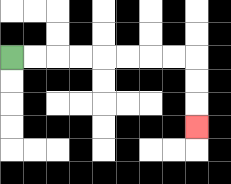{'start': '[0, 2]', 'end': '[8, 5]', 'path_directions': 'R,R,R,R,R,R,R,R,D,D,D', 'path_coordinates': '[[0, 2], [1, 2], [2, 2], [3, 2], [4, 2], [5, 2], [6, 2], [7, 2], [8, 2], [8, 3], [8, 4], [8, 5]]'}